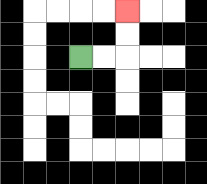{'start': '[3, 2]', 'end': '[5, 0]', 'path_directions': 'R,R,U,U', 'path_coordinates': '[[3, 2], [4, 2], [5, 2], [5, 1], [5, 0]]'}